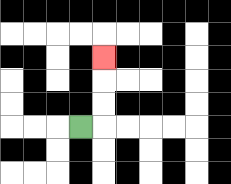{'start': '[3, 5]', 'end': '[4, 2]', 'path_directions': 'R,U,U,U', 'path_coordinates': '[[3, 5], [4, 5], [4, 4], [4, 3], [4, 2]]'}